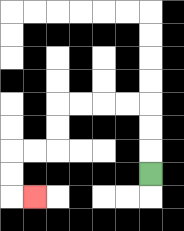{'start': '[6, 7]', 'end': '[1, 8]', 'path_directions': 'U,U,U,L,L,L,L,D,D,L,L,D,D,R', 'path_coordinates': '[[6, 7], [6, 6], [6, 5], [6, 4], [5, 4], [4, 4], [3, 4], [2, 4], [2, 5], [2, 6], [1, 6], [0, 6], [0, 7], [0, 8], [1, 8]]'}